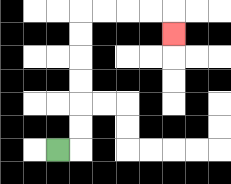{'start': '[2, 6]', 'end': '[7, 1]', 'path_directions': 'R,U,U,U,U,U,U,R,R,R,R,D', 'path_coordinates': '[[2, 6], [3, 6], [3, 5], [3, 4], [3, 3], [3, 2], [3, 1], [3, 0], [4, 0], [5, 0], [6, 0], [7, 0], [7, 1]]'}